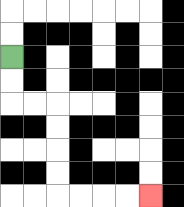{'start': '[0, 2]', 'end': '[6, 8]', 'path_directions': 'D,D,R,R,D,D,D,D,R,R,R,R', 'path_coordinates': '[[0, 2], [0, 3], [0, 4], [1, 4], [2, 4], [2, 5], [2, 6], [2, 7], [2, 8], [3, 8], [4, 8], [5, 8], [6, 8]]'}